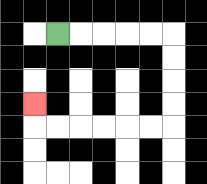{'start': '[2, 1]', 'end': '[1, 4]', 'path_directions': 'R,R,R,R,R,D,D,D,D,L,L,L,L,L,L,U', 'path_coordinates': '[[2, 1], [3, 1], [4, 1], [5, 1], [6, 1], [7, 1], [7, 2], [7, 3], [7, 4], [7, 5], [6, 5], [5, 5], [4, 5], [3, 5], [2, 5], [1, 5], [1, 4]]'}